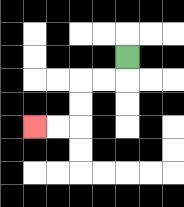{'start': '[5, 2]', 'end': '[1, 5]', 'path_directions': 'D,L,L,D,D,L,L', 'path_coordinates': '[[5, 2], [5, 3], [4, 3], [3, 3], [3, 4], [3, 5], [2, 5], [1, 5]]'}